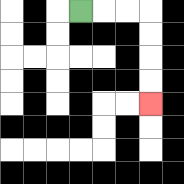{'start': '[3, 0]', 'end': '[6, 4]', 'path_directions': 'R,R,R,D,D,D,D', 'path_coordinates': '[[3, 0], [4, 0], [5, 0], [6, 0], [6, 1], [6, 2], [6, 3], [6, 4]]'}